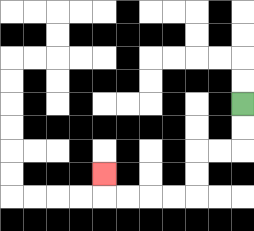{'start': '[10, 4]', 'end': '[4, 7]', 'path_directions': 'D,D,L,L,D,D,L,L,L,L,U', 'path_coordinates': '[[10, 4], [10, 5], [10, 6], [9, 6], [8, 6], [8, 7], [8, 8], [7, 8], [6, 8], [5, 8], [4, 8], [4, 7]]'}